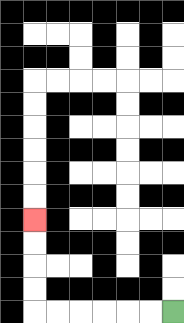{'start': '[7, 13]', 'end': '[1, 9]', 'path_directions': 'L,L,L,L,L,L,U,U,U,U', 'path_coordinates': '[[7, 13], [6, 13], [5, 13], [4, 13], [3, 13], [2, 13], [1, 13], [1, 12], [1, 11], [1, 10], [1, 9]]'}